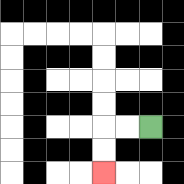{'start': '[6, 5]', 'end': '[4, 7]', 'path_directions': 'L,L,D,D', 'path_coordinates': '[[6, 5], [5, 5], [4, 5], [4, 6], [4, 7]]'}